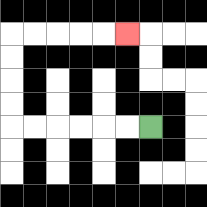{'start': '[6, 5]', 'end': '[5, 1]', 'path_directions': 'L,L,L,L,L,L,U,U,U,U,R,R,R,R,R', 'path_coordinates': '[[6, 5], [5, 5], [4, 5], [3, 5], [2, 5], [1, 5], [0, 5], [0, 4], [0, 3], [0, 2], [0, 1], [1, 1], [2, 1], [3, 1], [4, 1], [5, 1]]'}